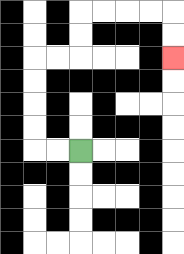{'start': '[3, 6]', 'end': '[7, 2]', 'path_directions': 'L,L,U,U,U,U,R,R,U,U,R,R,R,R,D,D', 'path_coordinates': '[[3, 6], [2, 6], [1, 6], [1, 5], [1, 4], [1, 3], [1, 2], [2, 2], [3, 2], [3, 1], [3, 0], [4, 0], [5, 0], [6, 0], [7, 0], [7, 1], [7, 2]]'}